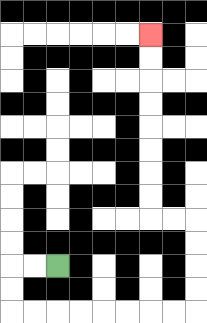{'start': '[2, 11]', 'end': '[6, 1]', 'path_directions': 'L,L,D,D,R,R,R,R,R,R,R,R,U,U,U,U,L,L,U,U,U,U,U,U,U,U', 'path_coordinates': '[[2, 11], [1, 11], [0, 11], [0, 12], [0, 13], [1, 13], [2, 13], [3, 13], [4, 13], [5, 13], [6, 13], [7, 13], [8, 13], [8, 12], [8, 11], [8, 10], [8, 9], [7, 9], [6, 9], [6, 8], [6, 7], [6, 6], [6, 5], [6, 4], [6, 3], [6, 2], [6, 1]]'}